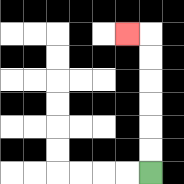{'start': '[6, 7]', 'end': '[5, 1]', 'path_directions': 'U,U,U,U,U,U,L', 'path_coordinates': '[[6, 7], [6, 6], [6, 5], [6, 4], [6, 3], [6, 2], [6, 1], [5, 1]]'}